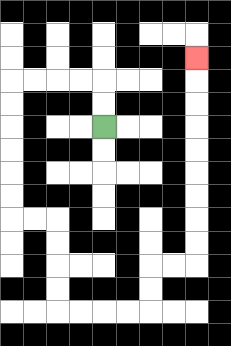{'start': '[4, 5]', 'end': '[8, 2]', 'path_directions': 'U,U,L,L,L,L,D,D,D,D,D,D,R,R,D,D,D,D,R,R,R,R,U,U,R,R,U,U,U,U,U,U,U,U,U', 'path_coordinates': '[[4, 5], [4, 4], [4, 3], [3, 3], [2, 3], [1, 3], [0, 3], [0, 4], [0, 5], [0, 6], [0, 7], [0, 8], [0, 9], [1, 9], [2, 9], [2, 10], [2, 11], [2, 12], [2, 13], [3, 13], [4, 13], [5, 13], [6, 13], [6, 12], [6, 11], [7, 11], [8, 11], [8, 10], [8, 9], [8, 8], [8, 7], [8, 6], [8, 5], [8, 4], [8, 3], [8, 2]]'}